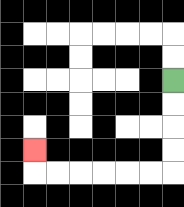{'start': '[7, 3]', 'end': '[1, 6]', 'path_directions': 'D,D,D,D,L,L,L,L,L,L,U', 'path_coordinates': '[[7, 3], [7, 4], [7, 5], [7, 6], [7, 7], [6, 7], [5, 7], [4, 7], [3, 7], [2, 7], [1, 7], [1, 6]]'}